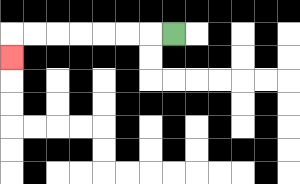{'start': '[7, 1]', 'end': '[0, 2]', 'path_directions': 'L,L,L,L,L,L,L,D', 'path_coordinates': '[[7, 1], [6, 1], [5, 1], [4, 1], [3, 1], [2, 1], [1, 1], [0, 1], [0, 2]]'}